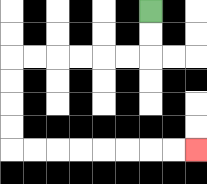{'start': '[6, 0]', 'end': '[8, 6]', 'path_directions': 'D,D,L,L,L,L,L,L,D,D,D,D,R,R,R,R,R,R,R,R', 'path_coordinates': '[[6, 0], [6, 1], [6, 2], [5, 2], [4, 2], [3, 2], [2, 2], [1, 2], [0, 2], [0, 3], [0, 4], [0, 5], [0, 6], [1, 6], [2, 6], [3, 6], [4, 6], [5, 6], [6, 6], [7, 6], [8, 6]]'}